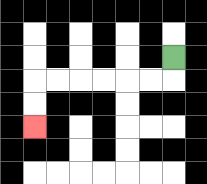{'start': '[7, 2]', 'end': '[1, 5]', 'path_directions': 'D,L,L,L,L,L,L,D,D', 'path_coordinates': '[[7, 2], [7, 3], [6, 3], [5, 3], [4, 3], [3, 3], [2, 3], [1, 3], [1, 4], [1, 5]]'}